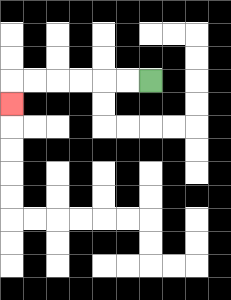{'start': '[6, 3]', 'end': '[0, 4]', 'path_directions': 'L,L,L,L,L,L,D', 'path_coordinates': '[[6, 3], [5, 3], [4, 3], [3, 3], [2, 3], [1, 3], [0, 3], [0, 4]]'}